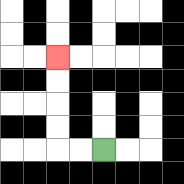{'start': '[4, 6]', 'end': '[2, 2]', 'path_directions': 'L,L,U,U,U,U', 'path_coordinates': '[[4, 6], [3, 6], [2, 6], [2, 5], [2, 4], [2, 3], [2, 2]]'}